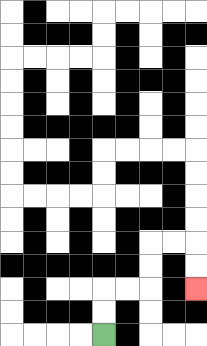{'start': '[4, 14]', 'end': '[8, 12]', 'path_directions': 'U,U,R,R,U,U,R,R,D,D', 'path_coordinates': '[[4, 14], [4, 13], [4, 12], [5, 12], [6, 12], [6, 11], [6, 10], [7, 10], [8, 10], [8, 11], [8, 12]]'}